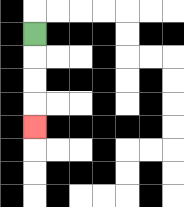{'start': '[1, 1]', 'end': '[1, 5]', 'path_directions': 'D,D,D,D', 'path_coordinates': '[[1, 1], [1, 2], [1, 3], [1, 4], [1, 5]]'}